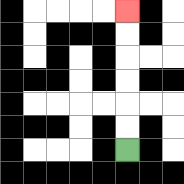{'start': '[5, 6]', 'end': '[5, 0]', 'path_directions': 'U,U,U,U,U,U', 'path_coordinates': '[[5, 6], [5, 5], [5, 4], [5, 3], [5, 2], [5, 1], [5, 0]]'}